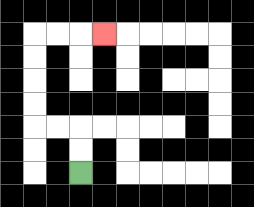{'start': '[3, 7]', 'end': '[4, 1]', 'path_directions': 'U,U,L,L,U,U,U,U,R,R,R', 'path_coordinates': '[[3, 7], [3, 6], [3, 5], [2, 5], [1, 5], [1, 4], [1, 3], [1, 2], [1, 1], [2, 1], [3, 1], [4, 1]]'}